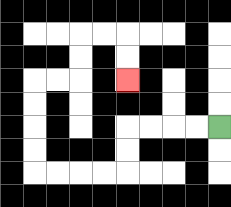{'start': '[9, 5]', 'end': '[5, 3]', 'path_directions': 'L,L,L,L,D,D,L,L,L,L,U,U,U,U,R,R,U,U,R,R,D,D', 'path_coordinates': '[[9, 5], [8, 5], [7, 5], [6, 5], [5, 5], [5, 6], [5, 7], [4, 7], [3, 7], [2, 7], [1, 7], [1, 6], [1, 5], [1, 4], [1, 3], [2, 3], [3, 3], [3, 2], [3, 1], [4, 1], [5, 1], [5, 2], [5, 3]]'}